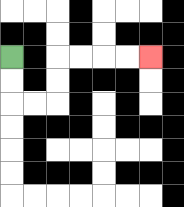{'start': '[0, 2]', 'end': '[6, 2]', 'path_directions': 'D,D,R,R,U,U,R,R,R,R', 'path_coordinates': '[[0, 2], [0, 3], [0, 4], [1, 4], [2, 4], [2, 3], [2, 2], [3, 2], [4, 2], [5, 2], [6, 2]]'}